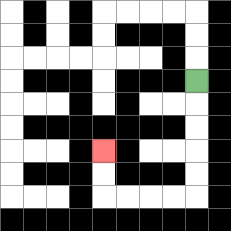{'start': '[8, 3]', 'end': '[4, 6]', 'path_directions': 'D,D,D,D,D,L,L,L,L,U,U', 'path_coordinates': '[[8, 3], [8, 4], [8, 5], [8, 6], [8, 7], [8, 8], [7, 8], [6, 8], [5, 8], [4, 8], [4, 7], [4, 6]]'}